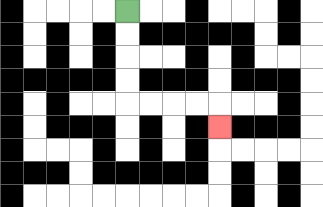{'start': '[5, 0]', 'end': '[9, 5]', 'path_directions': 'D,D,D,D,R,R,R,R,D', 'path_coordinates': '[[5, 0], [5, 1], [5, 2], [5, 3], [5, 4], [6, 4], [7, 4], [8, 4], [9, 4], [9, 5]]'}